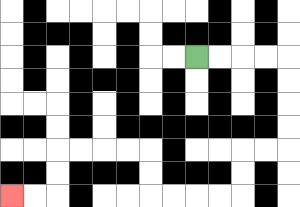{'start': '[8, 2]', 'end': '[0, 8]', 'path_directions': 'R,R,R,R,D,D,D,D,L,L,D,D,L,L,L,L,U,U,L,L,L,L,D,D,L,L', 'path_coordinates': '[[8, 2], [9, 2], [10, 2], [11, 2], [12, 2], [12, 3], [12, 4], [12, 5], [12, 6], [11, 6], [10, 6], [10, 7], [10, 8], [9, 8], [8, 8], [7, 8], [6, 8], [6, 7], [6, 6], [5, 6], [4, 6], [3, 6], [2, 6], [2, 7], [2, 8], [1, 8], [0, 8]]'}